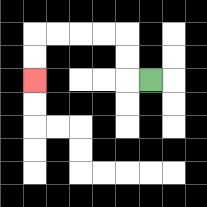{'start': '[6, 3]', 'end': '[1, 3]', 'path_directions': 'L,U,U,L,L,L,L,D,D', 'path_coordinates': '[[6, 3], [5, 3], [5, 2], [5, 1], [4, 1], [3, 1], [2, 1], [1, 1], [1, 2], [1, 3]]'}